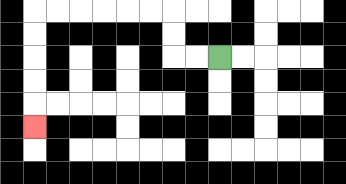{'start': '[9, 2]', 'end': '[1, 5]', 'path_directions': 'L,L,U,U,L,L,L,L,L,L,D,D,D,D,D', 'path_coordinates': '[[9, 2], [8, 2], [7, 2], [7, 1], [7, 0], [6, 0], [5, 0], [4, 0], [3, 0], [2, 0], [1, 0], [1, 1], [1, 2], [1, 3], [1, 4], [1, 5]]'}